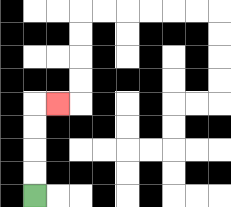{'start': '[1, 8]', 'end': '[2, 4]', 'path_directions': 'U,U,U,U,R', 'path_coordinates': '[[1, 8], [1, 7], [1, 6], [1, 5], [1, 4], [2, 4]]'}